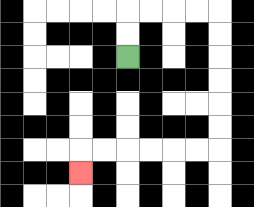{'start': '[5, 2]', 'end': '[3, 7]', 'path_directions': 'U,U,R,R,R,R,D,D,D,D,D,D,L,L,L,L,L,L,D', 'path_coordinates': '[[5, 2], [5, 1], [5, 0], [6, 0], [7, 0], [8, 0], [9, 0], [9, 1], [9, 2], [9, 3], [9, 4], [9, 5], [9, 6], [8, 6], [7, 6], [6, 6], [5, 6], [4, 6], [3, 6], [3, 7]]'}